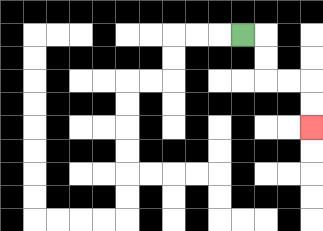{'start': '[10, 1]', 'end': '[13, 5]', 'path_directions': 'R,D,D,R,R,D,D', 'path_coordinates': '[[10, 1], [11, 1], [11, 2], [11, 3], [12, 3], [13, 3], [13, 4], [13, 5]]'}